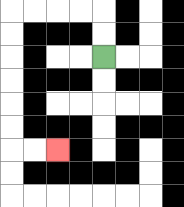{'start': '[4, 2]', 'end': '[2, 6]', 'path_directions': 'U,U,L,L,L,L,D,D,D,D,D,D,R,R', 'path_coordinates': '[[4, 2], [4, 1], [4, 0], [3, 0], [2, 0], [1, 0], [0, 0], [0, 1], [0, 2], [0, 3], [0, 4], [0, 5], [0, 6], [1, 6], [2, 6]]'}